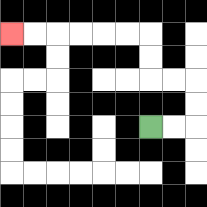{'start': '[6, 5]', 'end': '[0, 1]', 'path_directions': 'R,R,U,U,L,L,U,U,L,L,L,L,L,L', 'path_coordinates': '[[6, 5], [7, 5], [8, 5], [8, 4], [8, 3], [7, 3], [6, 3], [6, 2], [6, 1], [5, 1], [4, 1], [3, 1], [2, 1], [1, 1], [0, 1]]'}